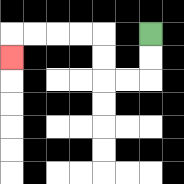{'start': '[6, 1]', 'end': '[0, 2]', 'path_directions': 'D,D,L,L,U,U,L,L,L,L,D', 'path_coordinates': '[[6, 1], [6, 2], [6, 3], [5, 3], [4, 3], [4, 2], [4, 1], [3, 1], [2, 1], [1, 1], [0, 1], [0, 2]]'}